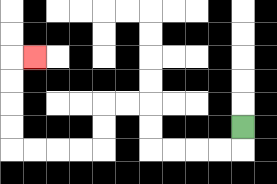{'start': '[10, 5]', 'end': '[1, 2]', 'path_directions': 'D,L,L,L,L,U,U,L,L,D,D,L,L,L,L,U,U,U,U,R', 'path_coordinates': '[[10, 5], [10, 6], [9, 6], [8, 6], [7, 6], [6, 6], [6, 5], [6, 4], [5, 4], [4, 4], [4, 5], [4, 6], [3, 6], [2, 6], [1, 6], [0, 6], [0, 5], [0, 4], [0, 3], [0, 2], [1, 2]]'}